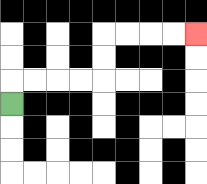{'start': '[0, 4]', 'end': '[8, 1]', 'path_directions': 'U,R,R,R,R,U,U,R,R,R,R', 'path_coordinates': '[[0, 4], [0, 3], [1, 3], [2, 3], [3, 3], [4, 3], [4, 2], [4, 1], [5, 1], [6, 1], [7, 1], [8, 1]]'}